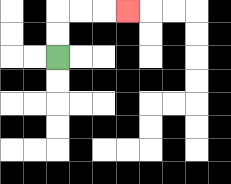{'start': '[2, 2]', 'end': '[5, 0]', 'path_directions': 'U,U,R,R,R', 'path_coordinates': '[[2, 2], [2, 1], [2, 0], [3, 0], [4, 0], [5, 0]]'}